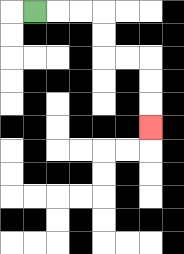{'start': '[1, 0]', 'end': '[6, 5]', 'path_directions': 'R,R,R,D,D,R,R,D,D,D', 'path_coordinates': '[[1, 0], [2, 0], [3, 0], [4, 0], [4, 1], [4, 2], [5, 2], [6, 2], [6, 3], [6, 4], [6, 5]]'}